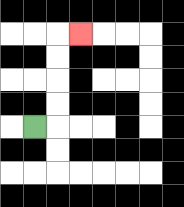{'start': '[1, 5]', 'end': '[3, 1]', 'path_directions': 'R,U,U,U,U,R', 'path_coordinates': '[[1, 5], [2, 5], [2, 4], [2, 3], [2, 2], [2, 1], [3, 1]]'}